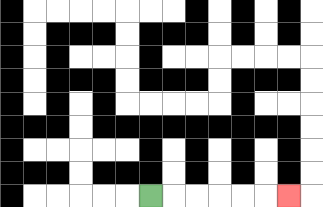{'start': '[6, 8]', 'end': '[12, 8]', 'path_directions': 'R,R,R,R,R,R', 'path_coordinates': '[[6, 8], [7, 8], [8, 8], [9, 8], [10, 8], [11, 8], [12, 8]]'}